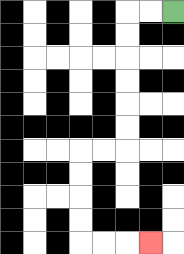{'start': '[7, 0]', 'end': '[6, 10]', 'path_directions': 'L,L,D,D,D,D,D,D,L,L,D,D,D,D,R,R,R', 'path_coordinates': '[[7, 0], [6, 0], [5, 0], [5, 1], [5, 2], [5, 3], [5, 4], [5, 5], [5, 6], [4, 6], [3, 6], [3, 7], [3, 8], [3, 9], [3, 10], [4, 10], [5, 10], [6, 10]]'}